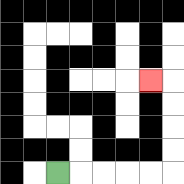{'start': '[2, 7]', 'end': '[6, 3]', 'path_directions': 'R,R,R,R,R,U,U,U,U,L', 'path_coordinates': '[[2, 7], [3, 7], [4, 7], [5, 7], [6, 7], [7, 7], [7, 6], [7, 5], [7, 4], [7, 3], [6, 3]]'}